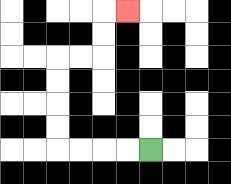{'start': '[6, 6]', 'end': '[5, 0]', 'path_directions': 'L,L,L,L,U,U,U,U,R,R,U,U,R', 'path_coordinates': '[[6, 6], [5, 6], [4, 6], [3, 6], [2, 6], [2, 5], [2, 4], [2, 3], [2, 2], [3, 2], [4, 2], [4, 1], [4, 0], [5, 0]]'}